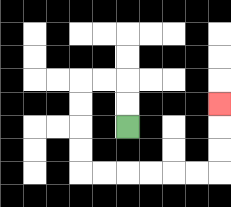{'start': '[5, 5]', 'end': '[9, 4]', 'path_directions': 'U,U,L,L,D,D,D,D,R,R,R,R,R,R,U,U,U', 'path_coordinates': '[[5, 5], [5, 4], [5, 3], [4, 3], [3, 3], [3, 4], [3, 5], [3, 6], [3, 7], [4, 7], [5, 7], [6, 7], [7, 7], [8, 7], [9, 7], [9, 6], [9, 5], [9, 4]]'}